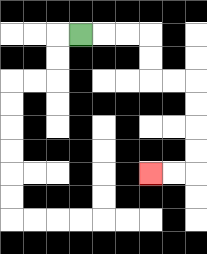{'start': '[3, 1]', 'end': '[6, 7]', 'path_directions': 'R,R,R,D,D,R,R,D,D,D,D,L,L', 'path_coordinates': '[[3, 1], [4, 1], [5, 1], [6, 1], [6, 2], [6, 3], [7, 3], [8, 3], [8, 4], [8, 5], [8, 6], [8, 7], [7, 7], [6, 7]]'}